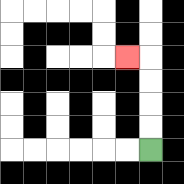{'start': '[6, 6]', 'end': '[5, 2]', 'path_directions': 'U,U,U,U,L', 'path_coordinates': '[[6, 6], [6, 5], [6, 4], [6, 3], [6, 2], [5, 2]]'}